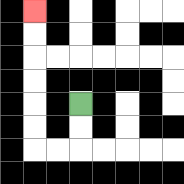{'start': '[3, 4]', 'end': '[1, 0]', 'path_directions': 'D,D,L,L,U,U,U,U,U,U', 'path_coordinates': '[[3, 4], [3, 5], [3, 6], [2, 6], [1, 6], [1, 5], [1, 4], [1, 3], [1, 2], [1, 1], [1, 0]]'}